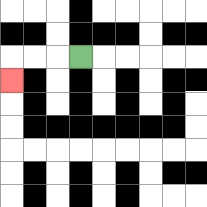{'start': '[3, 2]', 'end': '[0, 3]', 'path_directions': 'L,L,L,D', 'path_coordinates': '[[3, 2], [2, 2], [1, 2], [0, 2], [0, 3]]'}